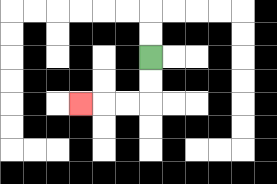{'start': '[6, 2]', 'end': '[3, 4]', 'path_directions': 'D,D,L,L,L', 'path_coordinates': '[[6, 2], [6, 3], [6, 4], [5, 4], [4, 4], [3, 4]]'}